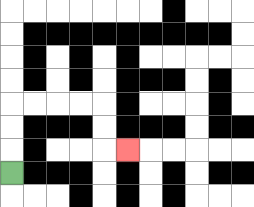{'start': '[0, 7]', 'end': '[5, 6]', 'path_directions': 'U,U,U,R,R,R,R,D,D,R', 'path_coordinates': '[[0, 7], [0, 6], [0, 5], [0, 4], [1, 4], [2, 4], [3, 4], [4, 4], [4, 5], [4, 6], [5, 6]]'}